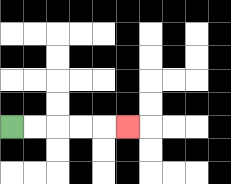{'start': '[0, 5]', 'end': '[5, 5]', 'path_directions': 'R,R,R,R,R', 'path_coordinates': '[[0, 5], [1, 5], [2, 5], [3, 5], [4, 5], [5, 5]]'}